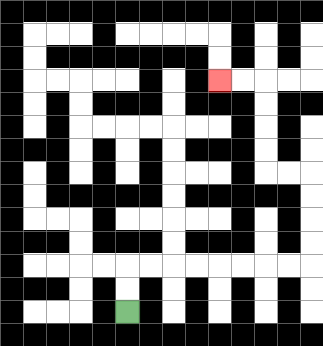{'start': '[5, 13]', 'end': '[9, 3]', 'path_directions': 'U,U,R,R,R,R,R,R,R,R,U,U,U,U,L,L,U,U,U,U,L,L', 'path_coordinates': '[[5, 13], [5, 12], [5, 11], [6, 11], [7, 11], [8, 11], [9, 11], [10, 11], [11, 11], [12, 11], [13, 11], [13, 10], [13, 9], [13, 8], [13, 7], [12, 7], [11, 7], [11, 6], [11, 5], [11, 4], [11, 3], [10, 3], [9, 3]]'}